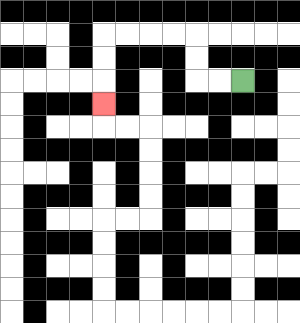{'start': '[10, 3]', 'end': '[4, 4]', 'path_directions': 'L,L,U,U,L,L,L,L,D,D,D', 'path_coordinates': '[[10, 3], [9, 3], [8, 3], [8, 2], [8, 1], [7, 1], [6, 1], [5, 1], [4, 1], [4, 2], [4, 3], [4, 4]]'}